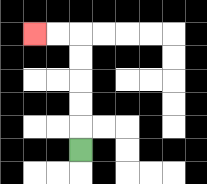{'start': '[3, 6]', 'end': '[1, 1]', 'path_directions': 'U,U,U,U,U,L,L', 'path_coordinates': '[[3, 6], [3, 5], [3, 4], [3, 3], [3, 2], [3, 1], [2, 1], [1, 1]]'}